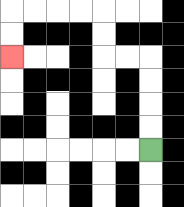{'start': '[6, 6]', 'end': '[0, 2]', 'path_directions': 'U,U,U,U,L,L,U,U,L,L,L,L,D,D', 'path_coordinates': '[[6, 6], [6, 5], [6, 4], [6, 3], [6, 2], [5, 2], [4, 2], [4, 1], [4, 0], [3, 0], [2, 0], [1, 0], [0, 0], [0, 1], [0, 2]]'}